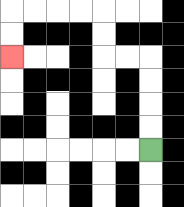{'start': '[6, 6]', 'end': '[0, 2]', 'path_directions': 'U,U,U,U,L,L,U,U,L,L,L,L,D,D', 'path_coordinates': '[[6, 6], [6, 5], [6, 4], [6, 3], [6, 2], [5, 2], [4, 2], [4, 1], [4, 0], [3, 0], [2, 0], [1, 0], [0, 0], [0, 1], [0, 2]]'}